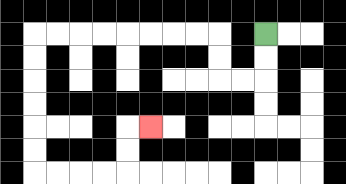{'start': '[11, 1]', 'end': '[6, 5]', 'path_directions': 'D,D,L,L,U,U,L,L,L,L,L,L,L,L,D,D,D,D,D,D,R,R,R,R,U,U,R', 'path_coordinates': '[[11, 1], [11, 2], [11, 3], [10, 3], [9, 3], [9, 2], [9, 1], [8, 1], [7, 1], [6, 1], [5, 1], [4, 1], [3, 1], [2, 1], [1, 1], [1, 2], [1, 3], [1, 4], [1, 5], [1, 6], [1, 7], [2, 7], [3, 7], [4, 7], [5, 7], [5, 6], [5, 5], [6, 5]]'}